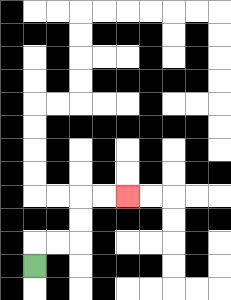{'start': '[1, 11]', 'end': '[5, 8]', 'path_directions': 'U,R,R,U,U,R,R', 'path_coordinates': '[[1, 11], [1, 10], [2, 10], [3, 10], [3, 9], [3, 8], [4, 8], [5, 8]]'}